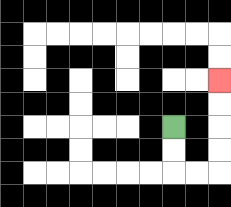{'start': '[7, 5]', 'end': '[9, 3]', 'path_directions': 'D,D,R,R,U,U,U,U', 'path_coordinates': '[[7, 5], [7, 6], [7, 7], [8, 7], [9, 7], [9, 6], [9, 5], [9, 4], [9, 3]]'}